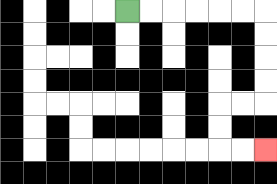{'start': '[5, 0]', 'end': '[11, 6]', 'path_directions': 'R,R,R,R,R,R,D,D,D,D,L,L,D,D,R,R', 'path_coordinates': '[[5, 0], [6, 0], [7, 0], [8, 0], [9, 0], [10, 0], [11, 0], [11, 1], [11, 2], [11, 3], [11, 4], [10, 4], [9, 4], [9, 5], [9, 6], [10, 6], [11, 6]]'}